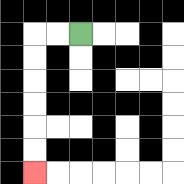{'start': '[3, 1]', 'end': '[1, 7]', 'path_directions': 'L,L,D,D,D,D,D,D', 'path_coordinates': '[[3, 1], [2, 1], [1, 1], [1, 2], [1, 3], [1, 4], [1, 5], [1, 6], [1, 7]]'}